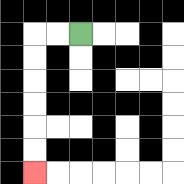{'start': '[3, 1]', 'end': '[1, 7]', 'path_directions': 'L,L,D,D,D,D,D,D', 'path_coordinates': '[[3, 1], [2, 1], [1, 1], [1, 2], [1, 3], [1, 4], [1, 5], [1, 6], [1, 7]]'}